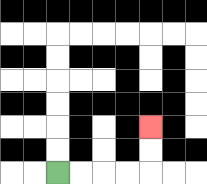{'start': '[2, 7]', 'end': '[6, 5]', 'path_directions': 'R,R,R,R,U,U', 'path_coordinates': '[[2, 7], [3, 7], [4, 7], [5, 7], [6, 7], [6, 6], [6, 5]]'}